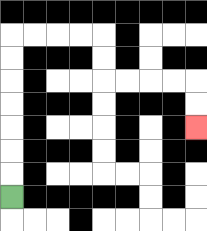{'start': '[0, 8]', 'end': '[8, 5]', 'path_directions': 'U,U,U,U,U,U,U,R,R,R,R,D,D,R,R,R,R,D,D', 'path_coordinates': '[[0, 8], [0, 7], [0, 6], [0, 5], [0, 4], [0, 3], [0, 2], [0, 1], [1, 1], [2, 1], [3, 1], [4, 1], [4, 2], [4, 3], [5, 3], [6, 3], [7, 3], [8, 3], [8, 4], [8, 5]]'}